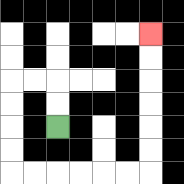{'start': '[2, 5]', 'end': '[6, 1]', 'path_directions': 'U,U,L,L,D,D,D,D,R,R,R,R,R,R,U,U,U,U,U,U', 'path_coordinates': '[[2, 5], [2, 4], [2, 3], [1, 3], [0, 3], [0, 4], [0, 5], [0, 6], [0, 7], [1, 7], [2, 7], [3, 7], [4, 7], [5, 7], [6, 7], [6, 6], [6, 5], [6, 4], [6, 3], [6, 2], [6, 1]]'}